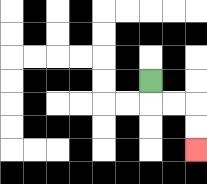{'start': '[6, 3]', 'end': '[8, 6]', 'path_directions': 'D,R,R,D,D', 'path_coordinates': '[[6, 3], [6, 4], [7, 4], [8, 4], [8, 5], [8, 6]]'}